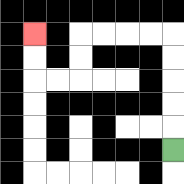{'start': '[7, 6]', 'end': '[1, 1]', 'path_directions': 'U,U,U,U,U,L,L,L,L,D,D,L,L,U,U', 'path_coordinates': '[[7, 6], [7, 5], [7, 4], [7, 3], [7, 2], [7, 1], [6, 1], [5, 1], [4, 1], [3, 1], [3, 2], [3, 3], [2, 3], [1, 3], [1, 2], [1, 1]]'}